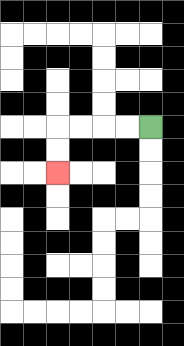{'start': '[6, 5]', 'end': '[2, 7]', 'path_directions': 'L,L,L,L,D,D', 'path_coordinates': '[[6, 5], [5, 5], [4, 5], [3, 5], [2, 5], [2, 6], [2, 7]]'}